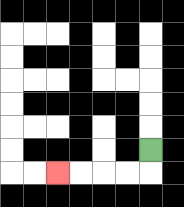{'start': '[6, 6]', 'end': '[2, 7]', 'path_directions': 'D,L,L,L,L', 'path_coordinates': '[[6, 6], [6, 7], [5, 7], [4, 7], [3, 7], [2, 7]]'}